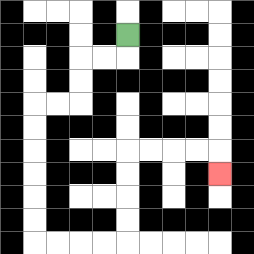{'start': '[5, 1]', 'end': '[9, 7]', 'path_directions': 'D,L,L,D,D,L,L,D,D,D,D,D,D,R,R,R,R,U,U,U,U,R,R,R,R,D', 'path_coordinates': '[[5, 1], [5, 2], [4, 2], [3, 2], [3, 3], [3, 4], [2, 4], [1, 4], [1, 5], [1, 6], [1, 7], [1, 8], [1, 9], [1, 10], [2, 10], [3, 10], [4, 10], [5, 10], [5, 9], [5, 8], [5, 7], [5, 6], [6, 6], [7, 6], [8, 6], [9, 6], [9, 7]]'}